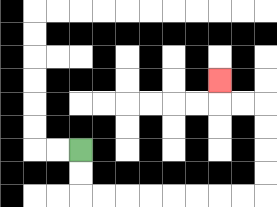{'start': '[3, 6]', 'end': '[9, 3]', 'path_directions': 'D,D,R,R,R,R,R,R,R,R,U,U,U,U,L,L,U', 'path_coordinates': '[[3, 6], [3, 7], [3, 8], [4, 8], [5, 8], [6, 8], [7, 8], [8, 8], [9, 8], [10, 8], [11, 8], [11, 7], [11, 6], [11, 5], [11, 4], [10, 4], [9, 4], [9, 3]]'}